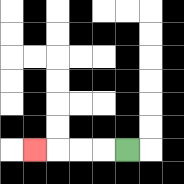{'start': '[5, 6]', 'end': '[1, 6]', 'path_directions': 'L,L,L,L', 'path_coordinates': '[[5, 6], [4, 6], [3, 6], [2, 6], [1, 6]]'}